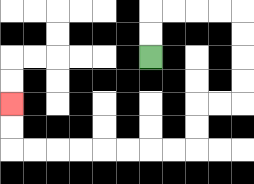{'start': '[6, 2]', 'end': '[0, 4]', 'path_directions': 'U,U,R,R,R,R,D,D,D,D,L,L,D,D,L,L,L,L,L,L,L,L,U,U', 'path_coordinates': '[[6, 2], [6, 1], [6, 0], [7, 0], [8, 0], [9, 0], [10, 0], [10, 1], [10, 2], [10, 3], [10, 4], [9, 4], [8, 4], [8, 5], [8, 6], [7, 6], [6, 6], [5, 6], [4, 6], [3, 6], [2, 6], [1, 6], [0, 6], [0, 5], [0, 4]]'}